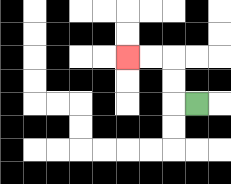{'start': '[8, 4]', 'end': '[5, 2]', 'path_directions': 'L,U,U,L,L', 'path_coordinates': '[[8, 4], [7, 4], [7, 3], [7, 2], [6, 2], [5, 2]]'}